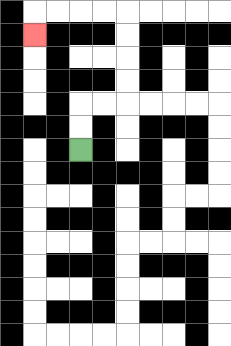{'start': '[3, 6]', 'end': '[1, 1]', 'path_directions': 'U,U,R,R,U,U,U,U,L,L,L,L,D', 'path_coordinates': '[[3, 6], [3, 5], [3, 4], [4, 4], [5, 4], [5, 3], [5, 2], [5, 1], [5, 0], [4, 0], [3, 0], [2, 0], [1, 0], [1, 1]]'}